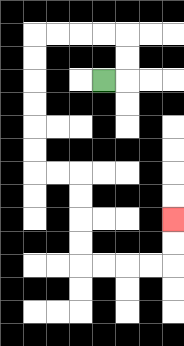{'start': '[4, 3]', 'end': '[7, 9]', 'path_directions': 'R,U,U,L,L,L,L,D,D,D,D,D,D,R,R,D,D,D,D,R,R,R,R,U,U', 'path_coordinates': '[[4, 3], [5, 3], [5, 2], [5, 1], [4, 1], [3, 1], [2, 1], [1, 1], [1, 2], [1, 3], [1, 4], [1, 5], [1, 6], [1, 7], [2, 7], [3, 7], [3, 8], [3, 9], [3, 10], [3, 11], [4, 11], [5, 11], [6, 11], [7, 11], [7, 10], [7, 9]]'}